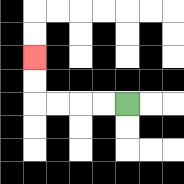{'start': '[5, 4]', 'end': '[1, 2]', 'path_directions': 'L,L,L,L,U,U', 'path_coordinates': '[[5, 4], [4, 4], [3, 4], [2, 4], [1, 4], [1, 3], [1, 2]]'}